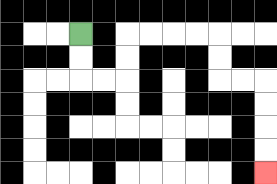{'start': '[3, 1]', 'end': '[11, 7]', 'path_directions': 'D,D,R,R,U,U,R,R,R,R,D,D,R,R,D,D,D,D', 'path_coordinates': '[[3, 1], [3, 2], [3, 3], [4, 3], [5, 3], [5, 2], [5, 1], [6, 1], [7, 1], [8, 1], [9, 1], [9, 2], [9, 3], [10, 3], [11, 3], [11, 4], [11, 5], [11, 6], [11, 7]]'}